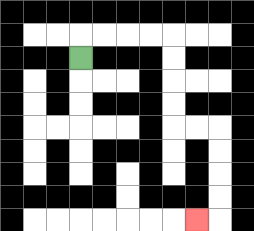{'start': '[3, 2]', 'end': '[8, 9]', 'path_directions': 'U,R,R,R,R,D,D,D,D,R,R,D,D,D,D,L', 'path_coordinates': '[[3, 2], [3, 1], [4, 1], [5, 1], [6, 1], [7, 1], [7, 2], [7, 3], [7, 4], [7, 5], [8, 5], [9, 5], [9, 6], [9, 7], [9, 8], [9, 9], [8, 9]]'}